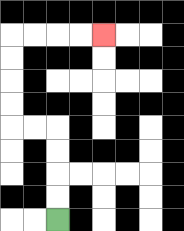{'start': '[2, 9]', 'end': '[4, 1]', 'path_directions': 'U,U,U,U,L,L,U,U,U,U,R,R,R,R', 'path_coordinates': '[[2, 9], [2, 8], [2, 7], [2, 6], [2, 5], [1, 5], [0, 5], [0, 4], [0, 3], [0, 2], [0, 1], [1, 1], [2, 1], [3, 1], [4, 1]]'}